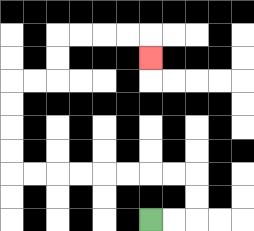{'start': '[6, 9]', 'end': '[6, 2]', 'path_directions': 'R,R,U,U,L,L,L,L,L,L,L,L,U,U,U,U,R,R,U,U,R,R,R,R,D', 'path_coordinates': '[[6, 9], [7, 9], [8, 9], [8, 8], [8, 7], [7, 7], [6, 7], [5, 7], [4, 7], [3, 7], [2, 7], [1, 7], [0, 7], [0, 6], [0, 5], [0, 4], [0, 3], [1, 3], [2, 3], [2, 2], [2, 1], [3, 1], [4, 1], [5, 1], [6, 1], [6, 2]]'}